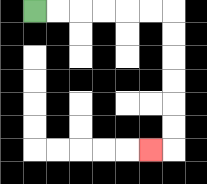{'start': '[1, 0]', 'end': '[6, 6]', 'path_directions': 'R,R,R,R,R,R,D,D,D,D,D,D,L', 'path_coordinates': '[[1, 0], [2, 0], [3, 0], [4, 0], [5, 0], [6, 0], [7, 0], [7, 1], [7, 2], [7, 3], [7, 4], [7, 5], [7, 6], [6, 6]]'}